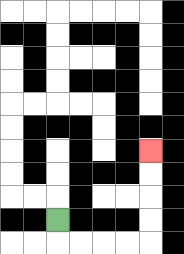{'start': '[2, 9]', 'end': '[6, 6]', 'path_directions': 'D,R,R,R,R,U,U,U,U', 'path_coordinates': '[[2, 9], [2, 10], [3, 10], [4, 10], [5, 10], [6, 10], [6, 9], [6, 8], [6, 7], [6, 6]]'}